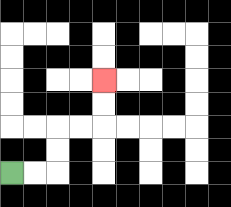{'start': '[0, 7]', 'end': '[4, 3]', 'path_directions': 'R,R,U,U,R,R,U,U', 'path_coordinates': '[[0, 7], [1, 7], [2, 7], [2, 6], [2, 5], [3, 5], [4, 5], [4, 4], [4, 3]]'}